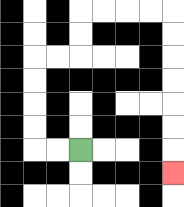{'start': '[3, 6]', 'end': '[7, 7]', 'path_directions': 'L,L,U,U,U,U,R,R,U,U,R,R,R,R,D,D,D,D,D,D,D', 'path_coordinates': '[[3, 6], [2, 6], [1, 6], [1, 5], [1, 4], [1, 3], [1, 2], [2, 2], [3, 2], [3, 1], [3, 0], [4, 0], [5, 0], [6, 0], [7, 0], [7, 1], [7, 2], [7, 3], [7, 4], [7, 5], [7, 6], [7, 7]]'}